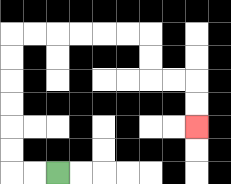{'start': '[2, 7]', 'end': '[8, 5]', 'path_directions': 'L,L,U,U,U,U,U,U,R,R,R,R,R,R,D,D,R,R,D,D', 'path_coordinates': '[[2, 7], [1, 7], [0, 7], [0, 6], [0, 5], [0, 4], [0, 3], [0, 2], [0, 1], [1, 1], [2, 1], [3, 1], [4, 1], [5, 1], [6, 1], [6, 2], [6, 3], [7, 3], [8, 3], [8, 4], [8, 5]]'}